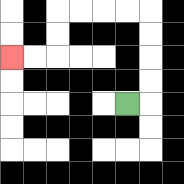{'start': '[5, 4]', 'end': '[0, 2]', 'path_directions': 'R,U,U,U,U,L,L,L,L,D,D,L,L', 'path_coordinates': '[[5, 4], [6, 4], [6, 3], [6, 2], [6, 1], [6, 0], [5, 0], [4, 0], [3, 0], [2, 0], [2, 1], [2, 2], [1, 2], [0, 2]]'}